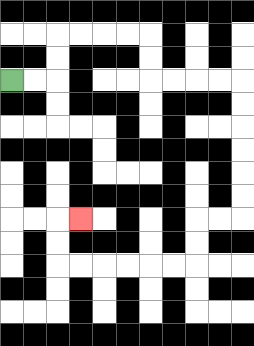{'start': '[0, 3]', 'end': '[3, 9]', 'path_directions': 'R,R,U,U,R,R,R,R,D,D,R,R,R,R,D,D,D,D,D,D,L,L,D,D,L,L,L,L,L,L,U,U,R', 'path_coordinates': '[[0, 3], [1, 3], [2, 3], [2, 2], [2, 1], [3, 1], [4, 1], [5, 1], [6, 1], [6, 2], [6, 3], [7, 3], [8, 3], [9, 3], [10, 3], [10, 4], [10, 5], [10, 6], [10, 7], [10, 8], [10, 9], [9, 9], [8, 9], [8, 10], [8, 11], [7, 11], [6, 11], [5, 11], [4, 11], [3, 11], [2, 11], [2, 10], [2, 9], [3, 9]]'}